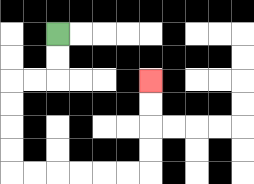{'start': '[2, 1]', 'end': '[6, 3]', 'path_directions': 'D,D,L,L,D,D,D,D,R,R,R,R,R,R,U,U,U,U', 'path_coordinates': '[[2, 1], [2, 2], [2, 3], [1, 3], [0, 3], [0, 4], [0, 5], [0, 6], [0, 7], [1, 7], [2, 7], [3, 7], [4, 7], [5, 7], [6, 7], [6, 6], [6, 5], [6, 4], [6, 3]]'}